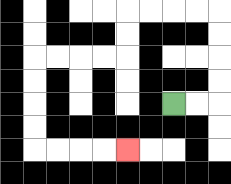{'start': '[7, 4]', 'end': '[5, 6]', 'path_directions': 'R,R,U,U,U,U,L,L,L,L,D,D,L,L,L,L,D,D,D,D,R,R,R,R', 'path_coordinates': '[[7, 4], [8, 4], [9, 4], [9, 3], [9, 2], [9, 1], [9, 0], [8, 0], [7, 0], [6, 0], [5, 0], [5, 1], [5, 2], [4, 2], [3, 2], [2, 2], [1, 2], [1, 3], [1, 4], [1, 5], [1, 6], [2, 6], [3, 6], [4, 6], [5, 6]]'}